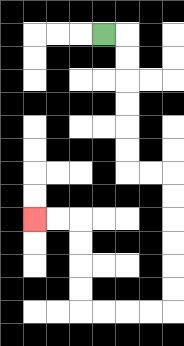{'start': '[4, 1]', 'end': '[1, 9]', 'path_directions': 'R,D,D,D,D,D,D,R,R,D,D,D,D,D,D,L,L,L,L,U,U,U,U,L,L', 'path_coordinates': '[[4, 1], [5, 1], [5, 2], [5, 3], [5, 4], [5, 5], [5, 6], [5, 7], [6, 7], [7, 7], [7, 8], [7, 9], [7, 10], [7, 11], [7, 12], [7, 13], [6, 13], [5, 13], [4, 13], [3, 13], [3, 12], [3, 11], [3, 10], [3, 9], [2, 9], [1, 9]]'}